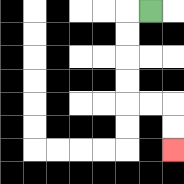{'start': '[6, 0]', 'end': '[7, 6]', 'path_directions': 'L,D,D,D,D,R,R,D,D', 'path_coordinates': '[[6, 0], [5, 0], [5, 1], [5, 2], [5, 3], [5, 4], [6, 4], [7, 4], [7, 5], [7, 6]]'}